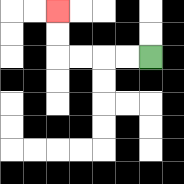{'start': '[6, 2]', 'end': '[2, 0]', 'path_directions': 'L,L,L,L,U,U', 'path_coordinates': '[[6, 2], [5, 2], [4, 2], [3, 2], [2, 2], [2, 1], [2, 0]]'}